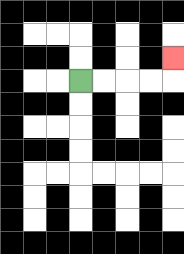{'start': '[3, 3]', 'end': '[7, 2]', 'path_directions': 'R,R,R,R,U', 'path_coordinates': '[[3, 3], [4, 3], [5, 3], [6, 3], [7, 3], [7, 2]]'}